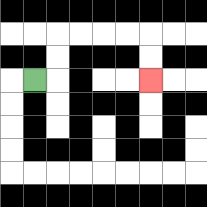{'start': '[1, 3]', 'end': '[6, 3]', 'path_directions': 'R,U,U,R,R,R,R,D,D', 'path_coordinates': '[[1, 3], [2, 3], [2, 2], [2, 1], [3, 1], [4, 1], [5, 1], [6, 1], [6, 2], [6, 3]]'}